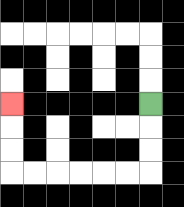{'start': '[6, 4]', 'end': '[0, 4]', 'path_directions': 'D,D,D,L,L,L,L,L,L,U,U,U', 'path_coordinates': '[[6, 4], [6, 5], [6, 6], [6, 7], [5, 7], [4, 7], [3, 7], [2, 7], [1, 7], [0, 7], [0, 6], [0, 5], [0, 4]]'}